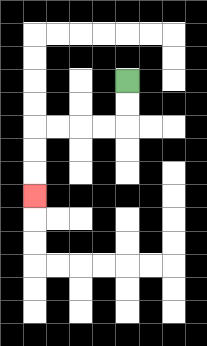{'start': '[5, 3]', 'end': '[1, 8]', 'path_directions': 'D,D,L,L,L,L,D,D,D', 'path_coordinates': '[[5, 3], [5, 4], [5, 5], [4, 5], [3, 5], [2, 5], [1, 5], [1, 6], [1, 7], [1, 8]]'}